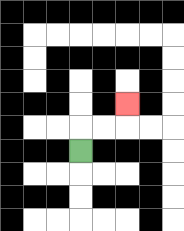{'start': '[3, 6]', 'end': '[5, 4]', 'path_directions': 'U,R,R,U', 'path_coordinates': '[[3, 6], [3, 5], [4, 5], [5, 5], [5, 4]]'}